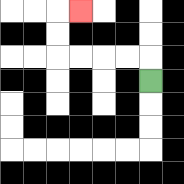{'start': '[6, 3]', 'end': '[3, 0]', 'path_directions': 'U,L,L,L,L,U,U,R', 'path_coordinates': '[[6, 3], [6, 2], [5, 2], [4, 2], [3, 2], [2, 2], [2, 1], [2, 0], [3, 0]]'}